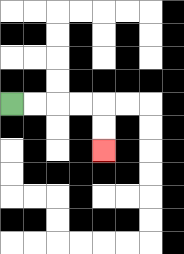{'start': '[0, 4]', 'end': '[4, 6]', 'path_directions': 'R,R,R,R,D,D', 'path_coordinates': '[[0, 4], [1, 4], [2, 4], [3, 4], [4, 4], [4, 5], [4, 6]]'}